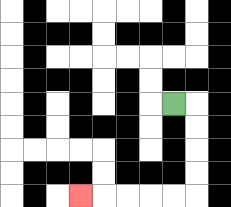{'start': '[7, 4]', 'end': '[3, 8]', 'path_directions': 'R,D,D,D,D,L,L,L,L,L', 'path_coordinates': '[[7, 4], [8, 4], [8, 5], [8, 6], [8, 7], [8, 8], [7, 8], [6, 8], [5, 8], [4, 8], [3, 8]]'}